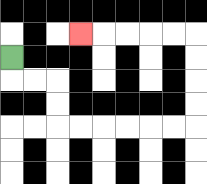{'start': '[0, 2]', 'end': '[3, 1]', 'path_directions': 'D,R,R,D,D,R,R,R,R,R,R,U,U,U,U,L,L,L,L,L', 'path_coordinates': '[[0, 2], [0, 3], [1, 3], [2, 3], [2, 4], [2, 5], [3, 5], [4, 5], [5, 5], [6, 5], [7, 5], [8, 5], [8, 4], [8, 3], [8, 2], [8, 1], [7, 1], [6, 1], [5, 1], [4, 1], [3, 1]]'}